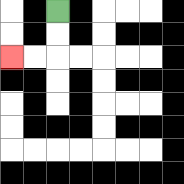{'start': '[2, 0]', 'end': '[0, 2]', 'path_directions': 'D,D,L,L', 'path_coordinates': '[[2, 0], [2, 1], [2, 2], [1, 2], [0, 2]]'}